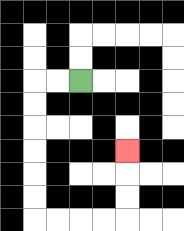{'start': '[3, 3]', 'end': '[5, 6]', 'path_directions': 'L,L,D,D,D,D,D,D,R,R,R,R,U,U,U', 'path_coordinates': '[[3, 3], [2, 3], [1, 3], [1, 4], [1, 5], [1, 6], [1, 7], [1, 8], [1, 9], [2, 9], [3, 9], [4, 9], [5, 9], [5, 8], [5, 7], [5, 6]]'}